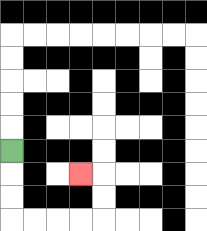{'start': '[0, 6]', 'end': '[3, 7]', 'path_directions': 'D,D,D,R,R,R,R,U,U,L', 'path_coordinates': '[[0, 6], [0, 7], [0, 8], [0, 9], [1, 9], [2, 9], [3, 9], [4, 9], [4, 8], [4, 7], [3, 7]]'}